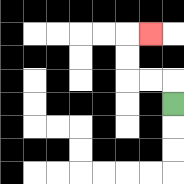{'start': '[7, 4]', 'end': '[6, 1]', 'path_directions': 'U,L,L,U,U,R', 'path_coordinates': '[[7, 4], [7, 3], [6, 3], [5, 3], [5, 2], [5, 1], [6, 1]]'}